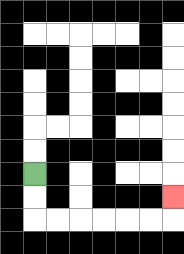{'start': '[1, 7]', 'end': '[7, 8]', 'path_directions': 'D,D,R,R,R,R,R,R,U', 'path_coordinates': '[[1, 7], [1, 8], [1, 9], [2, 9], [3, 9], [4, 9], [5, 9], [6, 9], [7, 9], [7, 8]]'}